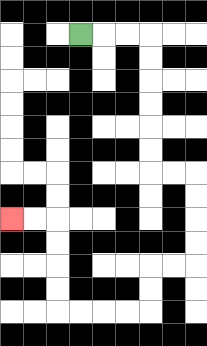{'start': '[3, 1]', 'end': '[0, 9]', 'path_directions': 'R,R,R,D,D,D,D,D,D,R,R,D,D,D,D,L,L,D,D,L,L,L,L,U,U,U,U,L,L', 'path_coordinates': '[[3, 1], [4, 1], [5, 1], [6, 1], [6, 2], [6, 3], [6, 4], [6, 5], [6, 6], [6, 7], [7, 7], [8, 7], [8, 8], [8, 9], [8, 10], [8, 11], [7, 11], [6, 11], [6, 12], [6, 13], [5, 13], [4, 13], [3, 13], [2, 13], [2, 12], [2, 11], [2, 10], [2, 9], [1, 9], [0, 9]]'}